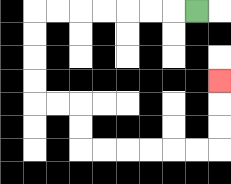{'start': '[8, 0]', 'end': '[9, 3]', 'path_directions': 'L,L,L,L,L,L,L,D,D,D,D,R,R,D,D,R,R,R,R,R,R,U,U,U', 'path_coordinates': '[[8, 0], [7, 0], [6, 0], [5, 0], [4, 0], [3, 0], [2, 0], [1, 0], [1, 1], [1, 2], [1, 3], [1, 4], [2, 4], [3, 4], [3, 5], [3, 6], [4, 6], [5, 6], [6, 6], [7, 6], [8, 6], [9, 6], [9, 5], [9, 4], [9, 3]]'}